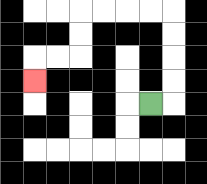{'start': '[6, 4]', 'end': '[1, 3]', 'path_directions': 'R,U,U,U,U,L,L,L,L,D,D,L,L,D', 'path_coordinates': '[[6, 4], [7, 4], [7, 3], [7, 2], [7, 1], [7, 0], [6, 0], [5, 0], [4, 0], [3, 0], [3, 1], [3, 2], [2, 2], [1, 2], [1, 3]]'}